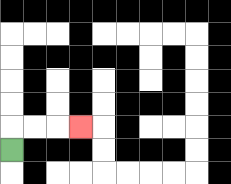{'start': '[0, 6]', 'end': '[3, 5]', 'path_directions': 'U,R,R,R', 'path_coordinates': '[[0, 6], [0, 5], [1, 5], [2, 5], [3, 5]]'}